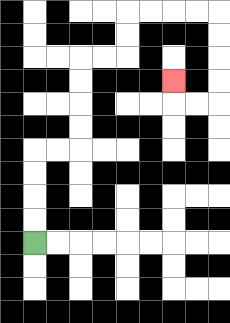{'start': '[1, 10]', 'end': '[7, 3]', 'path_directions': 'U,U,U,U,R,R,U,U,U,U,R,R,U,U,R,R,R,R,D,D,D,D,L,L,U', 'path_coordinates': '[[1, 10], [1, 9], [1, 8], [1, 7], [1, 6], [2, 6], [3, 6], [3, 5], [3, 4], [3, 3], [3, 2], [4, 2], [5, 2], [5, 1], [5, 0], [6, 0], [7, 0], [8, 0], [9, 0], [9, 1], [9, 2], [9, 3], [9, 4], [8, 4], [7, 4], [7, 3]]'}